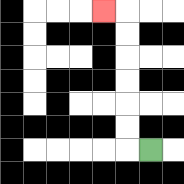{'start': '[6, 6]', 'end': '[4, 0]', 'path_directions': 'L,U,U,U,U,U,U,L', 'path_coordinates': '[[6, 6], [5, 6], [5, 5], [5, 4], [5, 3], [5, 2], [5, 1], [5, 0], [4, 0]]'}